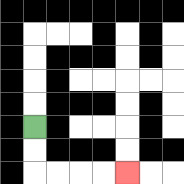{'start': '[1, 5]', 'end': '[5, 7]', 'path_directions': 'D,D,R,R,R,R', 'path_coordinates': '[[1, 5], [1, 6], [1, 7], [2, 7], [3, 7], [4, 7], [5, 7]]'}